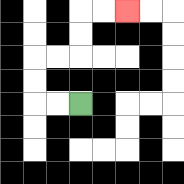{'start': '[3, 4]', 'end': '[5, 0]', 'path_directions': 'L,L,U,U,R,R,U,U,R,R', 'path_coordinates': '[[3, 4], [2, 4], [1, 4], [1, 3], [1, 2], [2, 2], [3, 2], [3, 1], [3, 0], [4, 0], [5, 0]]'}